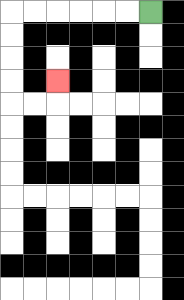{'start': '[6, 0]', 'end': '[2, 3]', 'path_directions': 'L,L,L,L,L,L,D,D,D,D,R,R,U', 'path_coordinates': '[[6, 0], [5, 0], [4, 0], [3, 0], [2, 0], [1, 0], [0, 0], [0, 1], [0, 2], [0, 3], [0, 4], [1, 4], [2, 4], [2, 3]]'}